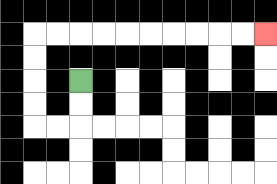{'start': '[3, 3]', 'end': '[11, 1]', 'path_directions': 'D,D,L,L,U,U,U,U,R,R,R,R,R,R,R,R,R,R', 'path_coordinates': '[[3, 3], [3, 4], [3, 5], [2, 5], [1, 5], [1, 4], [1, 3], [1, 2], [1, 1], [2, 1], [3, 1], [4, 1], [5, 1], [6, 1], [7, 1], [8, 1], [9, 1], [10, 1], [11, 1]]'}